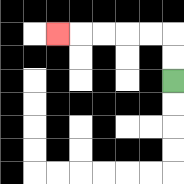{'start': '[7, 3]', 'end': '[2, 1]', 'path_directions': 'U,U,L,L,L,L,L', 'path_coordinates': '[[7, 3], [7, 2], [7, 1], [6, 1], [5, 1], [4, 1], [3, 1], [2, 1]]'}